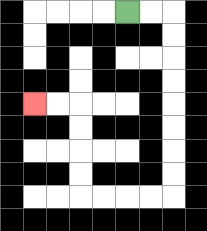{'start': '[5, 0]', 'end': '[1, 4]', 'path_directions': 'R,R,D,D,D,D,D,D,D,D,L,L,L,L,U,U,U,U,L,L', 'path_coordinates': '[[5, 0], [6, 0], [7, 0], [7, 1], [7, 2], [7, 3], [7, 4], [7, 5], [7, 6], [7, 7], [7, 8], [6, 8], [5, 8], [4, 8], [3, 8], [3, 7], [3, 6], [3, 5], [3, 4], [2, 4], [1, 4]]'}